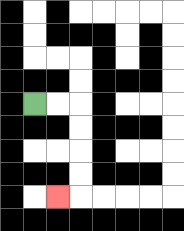{'start': '[1, 4]', 'end': '[2, 8]', 'path_directions': 'R,R,D,D,D,D,L', 'path_coordinates': '[[1, 4], [2, 4], [3, 4], [3, 5], [3, 6], [3, 7], [3, 8], [2, 8]]'}